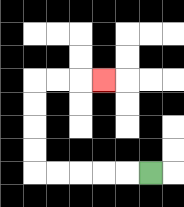{'start': '[6, 7]', 'end': '[4, 3]', 'path_directions': 'L,L,L,L,L,U,U,U,U,R,R,R', 'path_coordinates': '[[6, 7], [5, 7], [4, 7], [3, 7], [2, 7], [1, 7], [1, 6], [1, 5], [1, 4], [1, 3], [2, 3], [3, 3], [4, 3]]'}